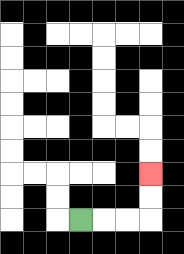{'start': '[3, 9]', 'end': '[6, 7]', 'path_directions': 'R,R,R,U,U', 'path_coordinates': '[[3, 9], [4, 9], [5, 9], [6, 9], [6, 8], [6, 7]]'}